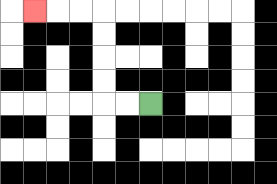{'start': '[6, 4]', 'end': '[1, 0]', 'path_directions': 'L,L,U,U,U,U,L,L,L', 'path_coordinates': '[[6, 4], [5, 4], [4, 4], [4, 3], [4, 2], [4, 1], [4, 0], [3, 0], [2, 0], [1, 0]]'}